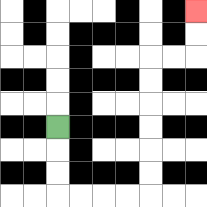{'start': '[2, 5]', 'end': '[8, 0]', 'path_directions': 'D,D,D,R,R,R,R,U,U,U,U,U,U,R,R,U,U', 'path_coordinates': '[[2, 5], [2, 6], [2, 7], [2, 8], [3, 8], [4, 8], [5, 8], [6, 8], [6, 7], [6, 6], [6, 5], [6, 4], [6, 3], [6, 2], [7, 2], [8, 2], [8, 1], [8, 0]]'}